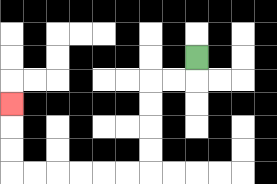{'start': '[8, 2]', 'end': '[0, 4]', 'path_directions': 'D,L,L,D,D,D,D,L,L,L,L,L,L,U,U,U', 'path_coordinates': '[[8, 2], [8, 3], [7, 3], [6, 3], [6, 4], [6, 5], [6, 6], [6, 7], [5, 7], [4, 7], [3, 7], [2, 7], [1, 7], [0, 7], [0, 6], [0, 5], [0, 4]]'}